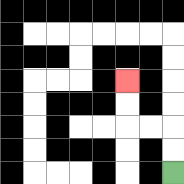{'start': '[7, 7]', 'end': '[5, 3]', 'path_directions': 'U,U,L,L,U,U', 'path_coordinates': '[[7, 7], [7, 6], [7, 5], [6, 5], [5, 5], [5, 4], [5, 3]]'}